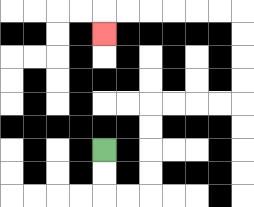{'start': '[4, 6]', 'end': '[4, 1]', 'path_directions': 'D,D,R,R,U,U,U,U,R,R,R,R,U,U,U,U,L,L,L,L,L,L,D', 'path_coordinates': '[[4, 6], [4, 7], [4, 8], [5, 8], [6, 8], [6, 7], [6, 6], [6, 5], [6, 4], [7, 4], [8, 4], [9, 4], [10, 4], [10, 3], [10, 2], [10, 1], [10, 0], [9, 0], [8, 0], [7, 0], [6, 0], [5, 0], [4, 0], [4, 1]]'}